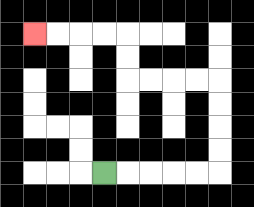{'start': '[4, 7]', 'end': '[1, 1]', 'path_directions': 'R,R,R,R,R,U,U,U,U,L,L,L,L,U,U,L,L,L,L', 'path_coordinates': '[[4, 7], [5, 7], [6, 7], [7, 7], [8, 7], [9, 7], [9, 6], [9, 5], [9, 4], [9, 3], [8, 3], [7, 3], [6, 3], [5, 3], [5, 2], [5, 1], [4, 1], [3, 1], [2, 1], [1, 1]]'}